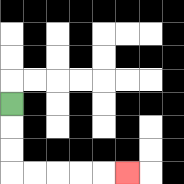{'start': '[0, 4]', 'end': '[5, 7]', 'path_directions': 'D,D,D,R,R,R,R,R', 'path_coordinates': '[[0, 4], [0, 5], [0, 6], [0, 7], [1, 7], [2, 7], [3, 7], [4, 7], [5, 7]]'}